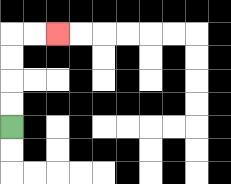{'start': '[0, 5]', 'end': '[2, 1]', 'path_directions': 'U,U,U,U,R,R', 'path_coordinates': '[[0, 5], [0, 4], [0, 3], [0, 2], [0, 1], [1, 1], [2, 1]]'}